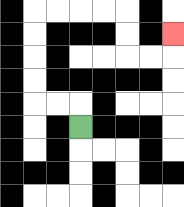{'start': '[3, 5]', 'end': '[7, 1]', 'path_directions': 'U,L,L,U,U,U,U,R,R,R,R,D,D,R,R,U', 'path_coordinates': '[[3, 5], [3, 4], [2, 4], [1, 4], [1, 3], [1, 2], [1, 1], [1, 0], [2, 0], [3, 0], [4, 0], [5, 0], [5, 1], [5, 2], [6, 2], [7, 2], [7, 1]]'}